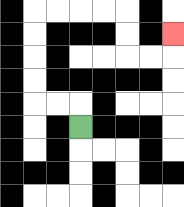{'start': '[3, 5]', 'end': '[7, 1]', 'path_directions': 'U,L,L,U,U,U,U,R,R,R,R,D,D,R,R,U', 'path_coordinates': '[[3, 5], [3, 4], [2, 4], [1, 4], [1, 3], [1, 2], [1, 1], [1, 0], [2, 0], [3, 0], [4, 0], [5, 0], [5, 1], [5, 2], [6, 2], [7, 2], [7, 1]]'}